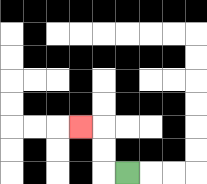{'start': '[5, 7]', 'end': '[3, 5]', 'path_directions': 'L,U,U,L', 'path_coordinates': '[[5, 7], [4, 7], [4, 6], [4, 5], [3, 5]]'}